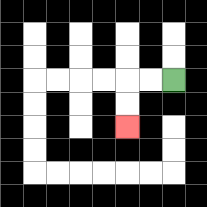{'start': '[7, 3]', 'end': '[5, 5]', 'path_directions': 'L,L,D,D', 'path_coordinates': '[[7, 3], [6, 3], [5, 3], [5, 4], [5, 5]]'}